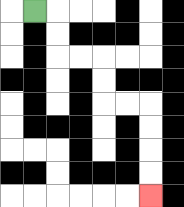{'start': '[1, 0]', 'end': '[6, 8]', 'path_directions': 'R,D,D,R,R,D,D,R,R,D,D,D,D', 'path_coordinates': '[[1, 0], [2, 0], [2, 1], [2, 2], [3, 2], [4, 2], [4, 3], [4, 4], [5, 4], [6, 4], [6, 5], [6, 6], [6, 7], [6, 8]]'}